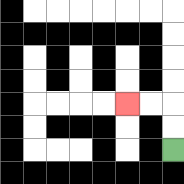{'start': '[7, 6]', 'end': '[5, 4]', 'path_directions': 'U,U,L,L', 'path_coordinates': '[[7, 6], [7, 5], [7, 4], [6, 4], [5, 4]]'}